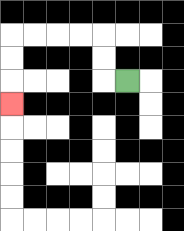{'start': '[5, 3]', 'end': '[0, 4]', 'path_directions': 'L,U,U,L,L,L,L,D,D,D', 'path_coordinates': '[[5, 3], [4, 3], [4, 2], [4, 1], [3, 1], [2, 1], [1, 1], [0, 1], [0, 2], [0, 3], [0, 4]]'}